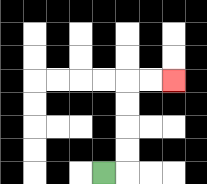{'start': '[4, 7]', 'end': '[7, 3]', 'path_directions': 'R,U,U,U,U,R,R', 'path_coordinates': '[[4, 7], [5, 7], [5, 6], [5, 5], [5, 4], [5, 3], [6, 3], [7, 3]]'}